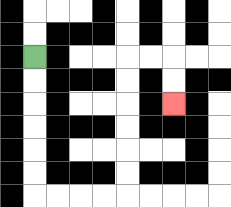{'start': '[1, 2]', 'end': '[7, 4]', 'path_directions': 'D,D,D,D,D,D,R,R,R,R,U,U,U,U,U,U,R,R,D,D', 'path_coordinates': '[[1, 2], [1, 3], [1, 4], [1, 5], [1, 6], [1, 7], [1, 8], [2, 8], [3, 8], [4, 8], [5, 8], [5, 7], [5, 6], [5, 5], [5, 4], [5, 3], [5, 2], [6, 2], [7, 2], [7, 3], [7, 4]]'}